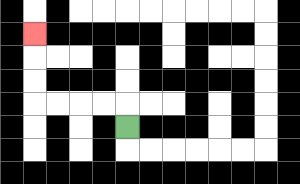{'start': '[5, 5]', 'end': '[1, 1]', 'path_directions': 'U,L,L,L,L,U,U,U', 'path_coordinates': '[[5, 5], [5, 4], [4, 4], [3, 4], [2, 4], [1, 4], [1, 3], [1, 2], [1, 1]]'}